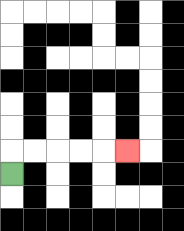{'start': '[0, 7]', 'end': '[5, 6]', 'path_directions': 'U,R,R,R,R,R', 'path_coordinates': '[[0, 7], [0, 6], [1, 6], [2, 6], [3, 6], [4, 6], [5, 6]]'}